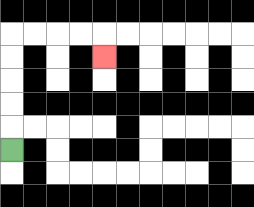{'start': '[0, 6]', 'end': '[4, 2]', 'path_directions': 'U,U,U,U,U,R,R,R,R,D', 'path_coordinates': '[[0, 6], [0, 5], [0, 4], [0, 3], [0, 2], [0, 1], [1, 1], [2, 1], [3, 1], [4, 1], [4, 2]]'}